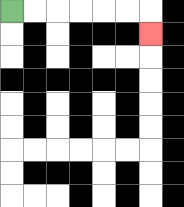{'start': '[0, 0]', 'end': '[6, 1]', 'path_directions': 'R,R,R,R,R,R,D', 'path_coordinates': '[[0, 0], [1, 0], [2, 0], [3, 0], [4, 0], [5, 0], [6, 0], [6, 1]]'}